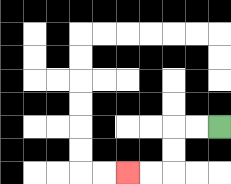{'start': '[9, 5]', 'end': '[5, 7]', 'path_directions': 'L,L,D,D,L,L', 'path_coordinates': '[[9, 5], [8, 5], [7, 5], [7, 6], [7, 7], [6, 7], [5, 7]]'}